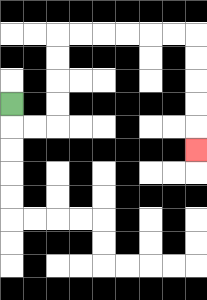{'start': '[0, 4]', 'end': '[8, 6]', 'path_directions': 'D,R,R,U,U,U,U,R,R,R,R,R,R,D,D,D,D,D', 'path_coordinates': '[[0, 4], [0, 5], [1, 5], [2, 5], [2, 4], [2, 3], [2, 2], [2, 1], [3, 1], [4, 1], [5, 1], [6, 1], [7, 1], [8, 1], [8, 2], [8, 3], [8, 4], [8, 5], [8, 6]]'}